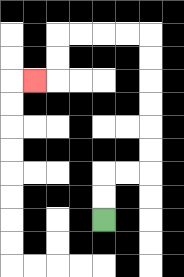{'start': '[4, 9]', 'end': '[1, 3]', 'path_directions': 'U,U,R,R,U,U,U,U,U,U,L,L,L,L,D,D,L', 'path_coordinates': '[[4, 9], [4, 8], [4, 7], [5, 7], [6, 7], [6, 6], [6, 5], [6, 4], [6, 3], [6, 2], [6, 1], [5, 1], [4, 1], [3, 1], [2, 1], [2, 2], [2, 3], [1, 3]]'}